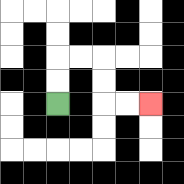{'start': '[2, 4]', 'end': '[6, 4]', 'path_directions': 'U,U,R,R,D,D,R,R', 'path_coordinates': '[[2, 4], [2, 3], [2, 2], [3, 2], [4, 2], [4, 3], [4, 4], [5, 4], [6, 4]]'}